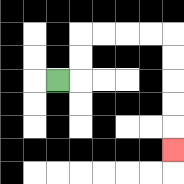{'start': '[2, 3]', 'end': '[7, 6]', 'path_directions': 'R,U,U,R,R,R,R,D,D,D,D,D', 'path_coordinates': '[[2, 3], [3, 3], [3, 2], [3, 1], [4, 1], [5, 1], [6, 1], [7, 1], [7, 2], [7, 3], [7, 4], [7, 5], [7, 6]]'}